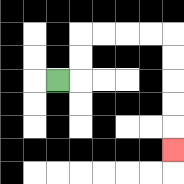{'start': '[2, 3]', 'end': '[7, 6]', 'path_directions': 'R,U,U,R,R,R,R,D,D,D,D,D', 'path_coordinates': '[[2, 3], [3, 3], [3, 2], [3, 1], [4, 1], [5, 1], [6, 1], [7, 1], [7, 2], [7, 3], [7, 4], [7, 5], [7, 6]]'}